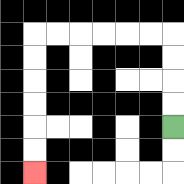{'start': '[7, 5]', 'end': '[1, 7]', 'path_directions': 'U,U,U,U,L,L,L,L,L,L,D,D,D,D,D,D', 'path_coordinates': '[[7, 5], [7, 4], [7, 3], [7, 2], [7, 1], [6, 1], [5, 1], [4, 1], [3, 1], [2, 1], [1, 1], [1, 2], [1, 3], [1, 4], [1, 5], [1, 6], [1, 7]]'}